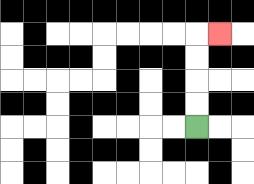{'start': '[8, 5]', 'end': '[9, 1]', 'path_directions': 'U,U,U,U,R', 'path_coordinates': '[[8, 5], [8, 4], [8, 3], [8, 2], [8, 1], [9, 1]]'}